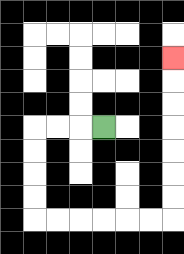{'start': '[4, 5]', 'end': '[7, 2]', 'path_directions': 'L,L,L,D,D,D,D,R,R,R,R,R,R,U,U,U,U,U,U,U', 'path_coordinates': '[[4, 5], [3, 5], [2, 5], [1, 5], [1, 6], [1, 7], [1, 8], [1, 9], [2, 9], [3, 9], [4, 9], [5, 9], [6, 9], [7, 9], [7, 8], [7, 7], [7, 6], [7, 5], [7, 4], [7, 3], [7, 2]]'}